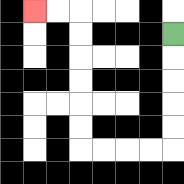{'start': '[7, 1]', 'end': '[1, 0]', 'path_directions': 'D,D,D,D,D,L,L,L,L,U,U,U,U,U,U,L,L', 'path_coordinates': '[[7, 1], [7, 2], [7, 3], [7, 4], [7, 5], [7, 6], [6, 6], [5, 6], [4, 6], [3, 6], [3, 5], [3, 4], [3, 3], [3, 2], [3, 1], [3, 0], [2, 0], [1, 0]]'}